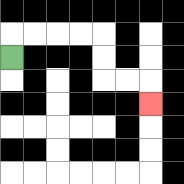{'start': '[0, 2]', 'end': '[6, 4]', 'path_directions': 'U,R,R,R,R,D,D,R,R,D', 'path_coordinates': '[[0, 2], [0, 1], [1, 1], [2, 1], [3, 1], [4, 1], [4, 2], [4, 3], [5, 3], [6, 3], [6, 4]]'}